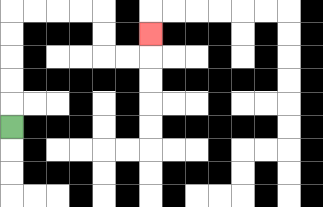{'start': '[0, 5]', 'end': '[6, 1]', 'path_directions': 'U,U,U,U,U,R,R,R,R,D,D,R,R,U', 'path_coordinates': '[[0, 5], [0, 4], [0, 3], [0, 2], [0, 1], [0, 0], [1, 0], [2, 0], [3, 0], [4, 0], [4, 1], [4, 2], [5, 2], [6, 2], [6, 1]]'}